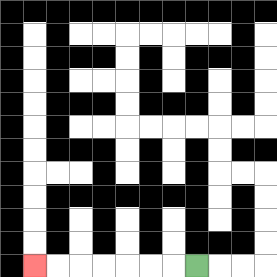{'start': '[8, 11]', 'end': '[1, 11]', 'path_directions': 'L,L,L,L,L,L,L', 'path_coordinates': '[[8, 11], [7, 11], [6, 11], [5, 11], [4, 11], [3, 11], [2, 11], [1, 11]]'}